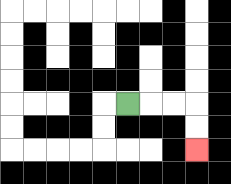{'start': '[5, 4]', 'end': '[8, 6]', 'path_directions': 'R,R,R,D,D', 'path_coordinates': '[[5, 4], [6, 4], [7, 4], [8, 4], [8, 5], [8, 6]]'}